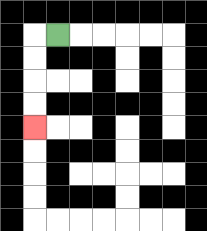{'start': '[2, 1]', 'end': '[1, 5]', 'path_directions': 'L,D,D,D,D', 'path_coordinates': '[[2, 1], [1, 1], [1, 2], [1, 3], [1, 4], [1, 5]]'}